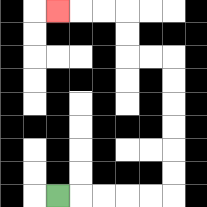{'start': '[2, 8]', 'end': '[2, 0]', 'path_directions': 'R,R,R,R,R,U,U,U,U,U,U,L,L,U,U,L,L,L', 'path_coordinates': '[[2, 8], [3, 8], [4, 8], [5, 8], [6, 8], [7, 8], [7, 7], [7, 6], [7, 5], [7, 4], [7, 3], [7, 2], [6, 2], [5, 2], [5, 1], [5, 0], [4, 0], [3, 0], [2, 0]]'}